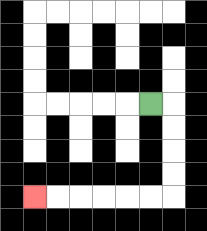{'start': '[6, 4]', 'end': '[1, 8]', 'path_directions': 'R,D,D,D,D,L,L,L,L,L,L', 'path_coordinates': '[[6, 4], [7, 4], [7, 5], [7, 6], [7, 7], [7, 8], [6, 8], [5, 8], [4, 8], [3, 8], [2, 8], [1, 8]]'}